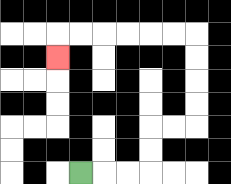{'start': '[3, 7]', 'end': '[2, 2]', 'path_directions': 'R,R,R,U,U,R,R,U,U,U,U,L,L,L,L,L,L,D', 'path_coordinates': '[[3, 7], [4, 7], [5, 7], [6, 7], [6, 6], [6, 5], [7, 5], [8, 5], [8, 4], [8, 3], [8, 2], [8, 1], [7, 1], [6, 1], [5, 1], [4, 1], [3, 1], [2, 1], [2, 2]]'}